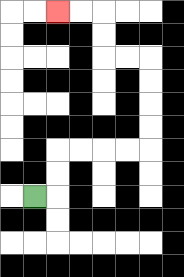{'start': '[1, 8]', 'end': '[2, 0]', 'path_directions': 'R,U,U,R,R,R,R,U,U,U,U,L,L,U,U,L,L', 'path_coordinates': '[[1, 8], [2, 8], [2, 7], [2, 6], [3, 6], [4, 6], [5, 6], [6, 6], [6, 5], [6, 4], [6, 3], [6, 2], [5, 2], [4, 2], [4, 1], [4, 0], [3, 0], [2, 0]]'}